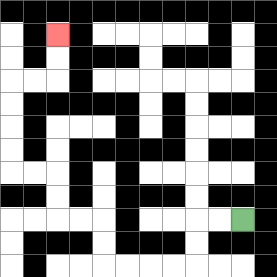{'start': '[10, 9]', 'end': '[2, 1]', 'path_directions': 'L,L,D,D,L,L,L,L,U,U,L,L,U,U,L,L,U,U,U,U,R,R,U,U', 'path_coordinates': '[[10, 9], [9, 9], [8, 9], [8, 10], [8, 11], [7, 11], [6, 11], [5, 11], [4, 11], [4, 10], [4, 9], [3, 9], [2, 9], [2, 8], [2, 7], [1, 7], [0, 7], [0, 6], [0, 5], [0, 4], [0, 3], [1, 3], [2, 3], [2, 2], [2, 1]]'}